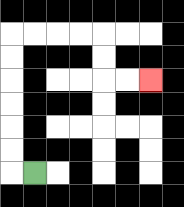{'start': '[1, 7]', 'end': '[6, 3]', 'path_directions': 'L,U,U,U,U,U,U,R,R,R,R,D,D,R,R', 'path_coordinates': '[[1, 7], [0, 7], [0, 6], [0, 5], [0, 4], [0, 3], [0, 2], [0, 1], [1, 1], [2, 1], [3, 1], [4, 1], [4, 2], [4, 3], [5, 3], [6, 3]]'}